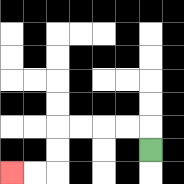{'start': '[6, 6]', 'end': '[0, 7]', 'path_directions': 'U,L,L,L,L,D,D,L,L', 'path_coordinates': '[[6, 6], [6, 5], [5, 5], [4, 5], [3, 5], [2, 5], [2, 6], [2, 7], [1, 7], [0, 7]]'}